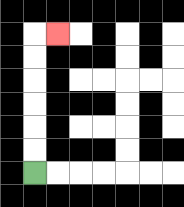{'start': '[1, 7]', 'end': '[2, 1]', 'path_directions': 'U,U,U,U,U,U,R', 'path_coordinates': '[[1, 7], [1, 6], [1, 5], [1, 4], [1, 3], [1, 2], [1, 1], [2, 1]]'}